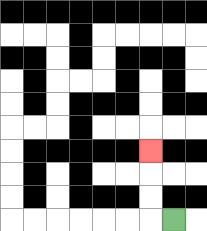{'start': '[7, 9]', 'end': '[6, 6]', 'path_directions': 'L,U,U,U', 'path_coordinates': '[[7, 9], [6, 9], [6, 8], [6, 7], [6, 6]]'}